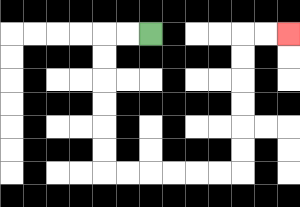{'start': '[6, 1]', 'end': '[12, 1]', 'path_directions': 'L,L,D,D,D,D,D,D,R,R,R,R,R,R,U,U,U,U,U,U,R,R', 'path_coordinates': '[[6, 1], [5, 1], [4, 1], [4, 2], [4, 3], [4, 4], [4, 5], [4, 6], [4, 7], [5, 7], [6, 7], [7, 7], [8, 7], [9, 7], [10, 7], [10, 6], [10, 5], [10, 4], [10, 3], [10, 2], [10, 1], [11, 1], [12, 1]]'}